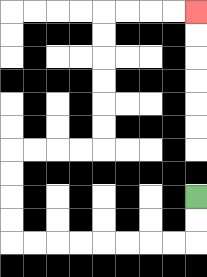{'start': '[8, 8]', 'end': '[8, 0]', 'path_directions': 'D,D,L,L,L,L,L,L,L,L,U,U,U,U,R,R,R,R,U,U,U,U,U,U,R,R,R,R', 'path_coordinates': '[[8, 8], [8, 9], [8, 10], [7, 10], [6, 10], [5, 10], [4, 10], [3, 10], [2, 10], [1, 10], [0, 10], [0, 9], [0, 8], [0, 7], [0, 6], [1, 6], [2, 6], [3, 6], [4, 6], [4, 5], [4, 4], [4, 3], [4, 2], [4, 1], [4, 0], [5, 0], [6, 0], [7, 0], [8, 0]]'}